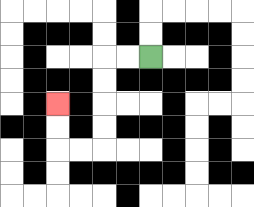{'start': '[6, 2]', 'end': '[2, 4]', 'path_directions': 'L,L,D,D,D,D,L,L,U,U', 'path_coordinates': '[[6, 2], [5, 2], [4, 2], [4, 3], [4, 4], [4, 5], [4, 6], [3, 6], [2, 6], [2, 5], [2, 4]]'}